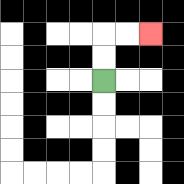{'start': '[4, 3]', 'end': '[6, 1]', 'path_directions': 'U,U,R,R', 'path_coordinates': '[[4, 3], [4, 2], [4, 1], [5, 1], [6, 1]]'}